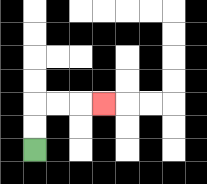{'start': '[1, 6]', 'end': '[4, 4]', 'path_directions': 'U,U,R,R,R', 'path_coordinates': '[[1, 6], [1, 5], [1, 4], [2, 4], [3, 4], [4, 4]]'}